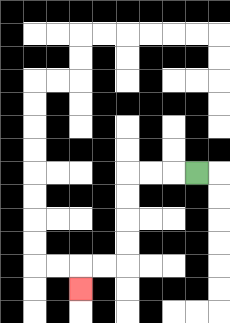{'start': '[8, 7]', 'end': '[3, 12]', 'path_directions': 'L,L,L,D,D,D,D,L,L,D', 'path_coordinates': '[[8, 7], [7, 7], [6, 7], [5, 7], [5, 8], [5, 9], [5, 10], [5, 11], [4, 11], [3, 11], [3, 12]]'}